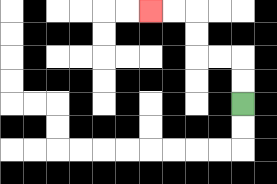{'start': '[10, 4]', 'end': '[6, 0]', 'path_directions': 'U,U,L,L,U,U,L,L', 'path_coordinates': '[[10, 4], [10, 3], [10, 2], [9, 2], [8, 2], [8, 1], [8, 0], [7, 0], [6, 0]]'}